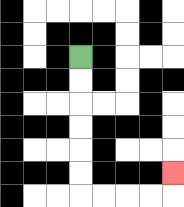{'start': '[3, 2]', 'end': '[7, 7]', 'path_directions': 'D,D,D,D,D,D,R,R,R,R,U', 'path_coordinates': '[[3, 2], [3, 3], [3, 4], [3, 5], [3, 6], [3, 7], [3, 8], [4, 8], [5, 8], [6, 8], [7, 8], [7, 7]]'}